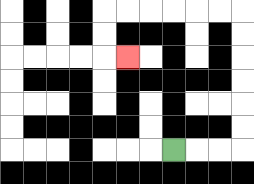{'start': '[7, 6]', 'end': '[5, 2]', 'path_directions': 'R,R,R,U,U,U,U,U,U,L,L,L,L,L,L,D,D,R', 'path_coordinates': '[[7, 6], [8, 6], [9, 6], [10, 6], [10, 5], [10, 4], [10, 3], [10, 2], [10, 1], [10, 0], [9, 0], [8, 0], [7, 0], [6, 0], [5, 0], [4, 0], [4, 1], [4, 2], [5, 2]]'}